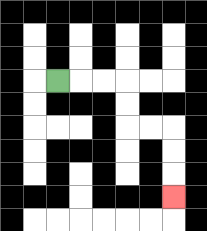{'start': '[2, 3]', 'end': '[7, 8]', 'path_directions': 'R,R,R,D,D,R,R,D,D,D', 'path_coordinates': '[[2, 3], [3, 3], [4, 3], [5, 3], [5, 4], [5, 5], [6, 5], [7, 5], [7, 6], [7, 7], [7, 8]]'}